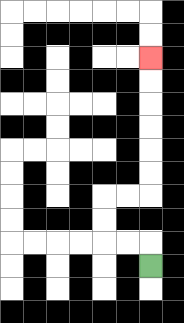{'start': '[6, 11]', 'end': '[6, 2]', 'path_directions': 'U,L,L,U,U,R,R,U,U,U,U,U,U', 'path_coordinates': '[[6, 11], [6, 10], [5, 10], [4, 10], [4, 9], [4, 8], [5, 8], [6, 8], [6, 7], [6, 6], [6, 5], [6, 4], [6, 3], [6, 2]]'}